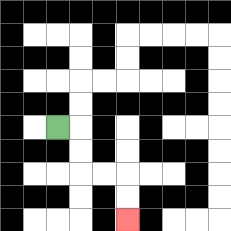{'start': '[2, 5]', 'end': '[5, 9]', 'path_directions': 'R,D,D,R,R,D,D', 'path_coordinates': '[[2, 5], [3, 5], [3, 6], [3, 7], [4, 7], [5, 7], [5, 8], [5, 9]]'}